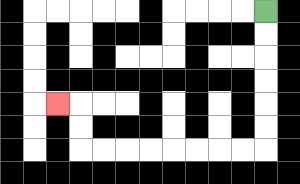{'start': '[11, 0]', 'end': '[2, 4]', 'path_directions': 'D,D,D,D,D,D,L,L,L,L,L,L,L,L,U,U,L', 'path_coordinates': '[[11, 0], [11, 1], [11, 2], [11, 3], [11, 4], [11, 5], [11, 6], [10, 6], [9, 6], [8, 6], [7, 6], [6, 6], [5, 6], [4, 6], [3, 6], [3, 5], [3, 4], [2, 4]]'}